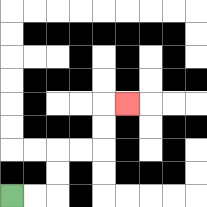{'start': '[0, 8]', 'end': '[5, 4]', 'path_directions': 'R,R,U,U,R,R,U,U,R', 'path_coordinates': '[[0, 8], [1, 8], [2, 8], [2, 7], [2, 6], [3, 6], [4, 6], [4, 5], [4, 4], [5, 4]]'}